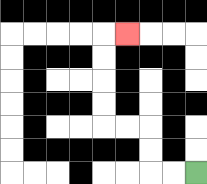{'start': '[8, 7]', 'end': '[5, 1]', 'path_directions': 'L,L,U,U,L,L,U,U,U,U,R', 'path_coordinates': '[[8, 7], [7, 7], [6, 7], [6, 6], [6, 5], [5, 5], [4, 5], [4, 4], [4, 3], [4, 2], [4, 1], [5, 1]]'}